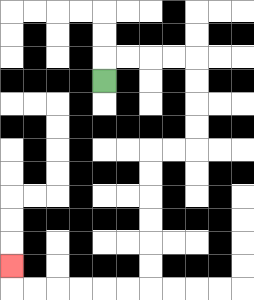{'start': '[4, 3]', 'end': '[0, 11]', 'path_directions': 'U,R,R,R,R,D,D,D,D,L,L,D,D,D,D,D,D,L,L,L,L,L,L,U', 'path_coordinates': '[[4, 3], [4, 2], [5, 2], [6, 2], [7, 2], [8, 2], [8, 3], [8, 4], [8, 5], [8, 6], [7, 6], [6, 6], [6, 7], [6, 8], [6, 9], [6, 10], [6, 11], [6, 12], [5, 12], [4, 12], [3, 12], [2, 12], [1, 12], [0, 12], [0, 11]]'}